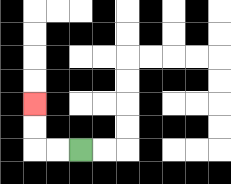{'start': '[3, 6]', 'end': '[1, 4]', 'path_directions': 'L,L,U,U', 'path_coordinates': '[[3, 6], [2, 6], [1, 6], [1, 5], [1, 4]]'}